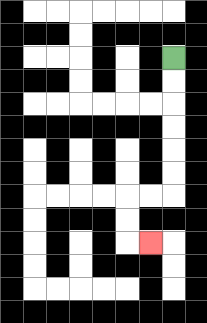{'start': '[7, 2]', 'end': '[6, 10]', 'path_directions': 'D,D,D,D,D,D,L,L,D,D,R', 'path_coordinates': '[[7, 2], [7, 3], [7, 4], [7, 5], [7, 6], [7, 7], [7, 8], [6, 8], [5, 8], [5, 9], [5, 10], [6, 10]]'}